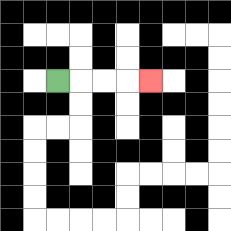{'start': '[2, 3]', 'end': '[6, 3]', 'path_directions': 'R,R,R,R', 'path_coordinates': '[[2, 3], [3, 3], [4, 3], [5, 3], [6, 3]]'}